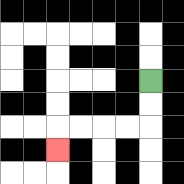{'start': '[6, 3]', 'end': '[2, 6]', 'path_directions': 'D,D,L,L,L,L,D', 'path_coordinates': '[[6, 3], [6, 4], [6, 5], [5, 5], [4, 5], [3, 5], [2, 5], [2, 6]]'}